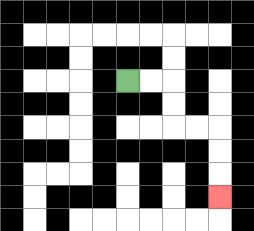{'start': '[5, 3]', 'end': '[9, 8]', 'path_directions': 'R,R,D,D,R,R,D,D,D', 'path_coordinates': '[[5, 3], [6, 3], [7, 3], [7, 4], [7, 5], [8, 5], [9, 5], [9, 6], [9, 7], [9, 8]]'}